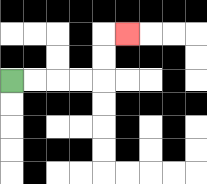{'start': '[0, 3]', 'end': '[5, 1]', 'path_directions': 'R,R,R,R,U,U,R', 'path_coordinates': '[[0, 3], [1, 3], [2, 3], [3, 3], [4, 3], [4, 2], [4, 1], [5, 1]]'}